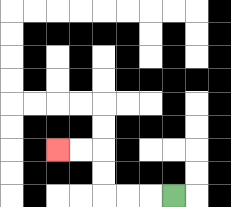{'start': '[7, 8]', 'end': '[2, 6]', 'path_directions': 'L,L,L,U,U,L,L', 'path_coordinates': '[[7, 8], [6, 8], [5, 8], [4, 8], [4, 7], [4, 6], [3, 6], [2, 6]]'}